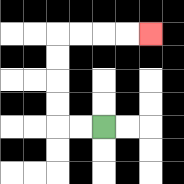{'start': '[4, 5]', 'end': '[6, 1]', 'path_directions': 'L,L,U,U,U,U,R,R,R,R', 'path_coordinates': '[[4, 5], [3, 5], [2, 5], [2, 4], [2, 3], [2, 2], [2, 1], [3, 1], [4, 1], [5, 1], [6, 1]]'}